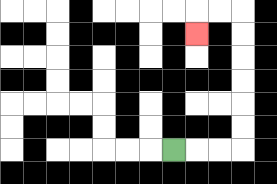{'start': '[7, 6]', 'end': '[8, 1]', 'path_directions': 'R,R,R,U,U,U,U,U,U,L,L,D', 'path_coordinates': '[[7, 6], [8, 6], [9, 6], [10, 6], [10, 5], [10, 4], [10, 3], [10, 2], [10, 1], [10, 0], [9, 0], [8, 0], [8, 1]]'}